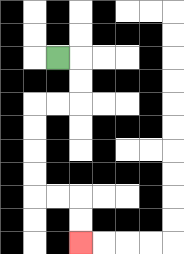{'start': '[2, 2]', 'end': '[3, 10]', 'path_directions': 'R,D,D,L,L,D,D,D,D,R,R,D,D', 'path_coordinates': '[[2, 2], [3, 2], [3, 3], [3, 4], [2, 4], [1, 4], [1, 5], [1, 6], [1, 7], [1, 8], [2, 8], [3, 8], [3, 9], [3, 10]]'}